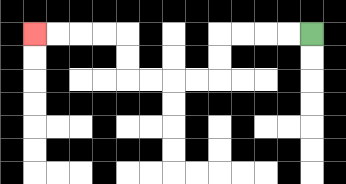{'start': '[13, 1]', 'end': '[1, 1]', 'path_directions': 'L,L,L,L,D,D,L,L,L,L,U,U,L,L,L,L', 'path_coordinates': '[[13, 1], [12, 1], [11, 1], [10, 1], [9, 1], [9, 2], [9, 3], [8, 3], [7, 3], [6, 3], [5, 3], [5, 2], [5, 1], [4, 1], [3, 1], [2, 1], [1, 1]]'}